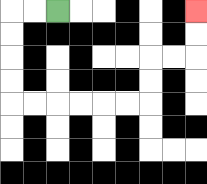{'start': '[2, 0]', 'end': '[8, 0]', 'path_directions': 'L,L,D,D,D,D,R,R,R,R,R,R,U,U,R,R,U,U', 'path_coordinates': '[[2, 0], [1, 0], [0, 0], [0, 1], [0, 2], [0, 3], [0, 4], [1, 4], [2, 4], [3, 4], [4, 4], [5, 4], [6, 4], [6, 3], [6, 2], [7, 2], [8, 2], [8, 1], [8, 0]]'}